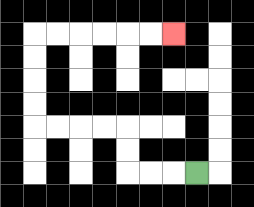{'start': '[8, 7]', 'end': '[7, 1]', 'path_directions': 'L,L,L,U,U,L,L,L,L,U,U,U,U,R,R,R,R,R,R', 'path_coordinates': '[[8, 7], [7, 7], [6, 7], [5, 7], [5, 6], [5, 5], [4, 5], [3, 5], [2, 5], [1, 5], [1, 4], [1, 3], [1, 2], [1, 1], [2, 1], [3, 1], [4, 1], [5, 1], [6, 1], [7, 1]]'}